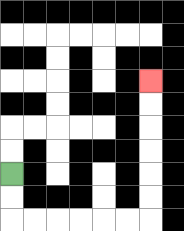{'start': '[0, 7]', 'end': '[6, 3]', 'path_directions': 'D,D,R,R,R,R,R,R,U,U,U,U,U,U', 'path_coordinates': '[[0, 7], [0, 8], [0, 9], [1, 9], [2, 9], [3, 9], [4, 9], [5, 9], [6, 9], [6, 8], [6, 7], [6, 6], [6, 5], [6, 4], [6, 3]]'}